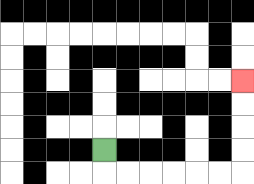{'start': '[4, 6]', 'end': '[10, 3]', 'path_directions': 'D,R,R,R,R,R,R,U,U,U,U', 'path_coordinates': '[[4, 6], [4, 7], [5, 7], [6, 7], [7, 7], [8, 7], [9, 7], [10, 7], [10, 6], [10, 5], [10, 4], [10, 3]]'}